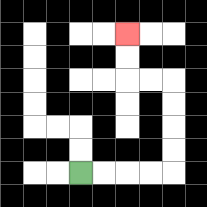{'start': '[3, 7]', 'end': '[5, 1]', 'path_directions': 'R,R,R,R,U,U,U,U,L,L,U,U', 'path_coordinates': '[[3, 7], [4, 7], [5, 7], [6, 7], [7, 7], [7, 6], [7, 5], [7, 4], [7, 3], [6, 3], [5, 3], [5, 2], [5, 1]]'}